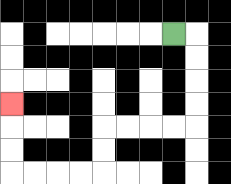{'start': '[7, 1]', 'end': '[0, 4]', 'path_directions': 'R,D,D,D,D,L,L,L,L,D,D,L,L,L,L,U,U,U', 'path_coordinates': '[[7, 1], [8, 1], [8, 2], [8, 3], [8, 4], [8, 5], [7, 5], [6, 5], [5, 5], [4, 5], [4, 6], [4, 7], [3, 7], [2, 7], [1, 7], [0, 7], [0, 6], [0, 5], [0, 4]]'}